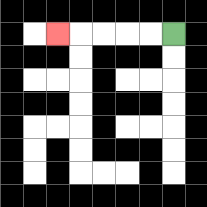{'start': '[7, 1]', 'end': '[2, 1]', 'path_directions': 'L,L,L,L,L', 'path_coordinates': '[[7, 1], [6, 1], [5, 1], [4, 1], [3, 1], [2, 1]]'}